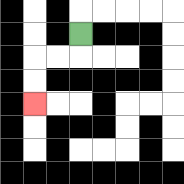{'start': '[3, 1]', 'end': '[1, 4]', 'path_directions': 'D,L,L,D,D', 'path_coordinates': '[[3, 1], [3, 2], [2, 2], [1, 2], [1, 3], [1, 4]]'}